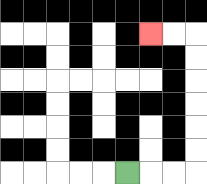{'start': '[5, 7]', 'end': '[6, 1]', 'path_directions': 'R,R,R,U,U,U,U,U,U,L,L', 'path_coordinates': '[[5, 7], [6, 7], [7, 7], [8, 7], [8, 6], [8, 5], [8, 4], [8, 3], [8, 2], [8, 1], [7, 1], [6, 1]]'}